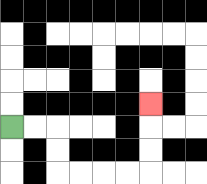{'start': '[0, 5]', 'end': '[6, 4]', 'path_directions': 'R,R,D,D,R,R,R,R,U,U,U', 'path_coordinates': '[[0, 5], [1, 5], [2, 5], [2, 6], [2, 7], [3, 7], [4, 7], [5, 7], [6, 7], [6, 6], [6, 5], [6, 4]]'}